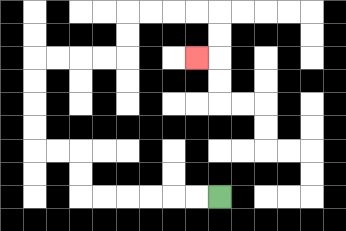{'start': '[9, 8]', 'end': '[8, 2]', 'path_directions': 'L,L,L,L,L,L,U,U,L,L,U,U,U,U,R,R,R,R,U,U,R,R,R,R,D,D,L', 'path_coordinates': '[[9, 8], [8, 8], [7, 8], [6, 8], [5, 8], [4, 8], [3, 8], [3, 7], [3, 6], [2, 6], [1, 6], [1, 5], [1, 4], [1, 3], [1, 2], [2, 2], [3, 2], [4, 2], [5, 2], [5, 1], [5, 0], [6, 0], [7, 0], [8, 0], [9, 0], [9, 1], [9, 2], [8, 2]]'}